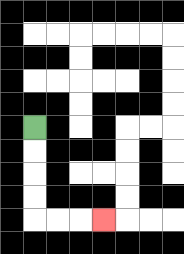{'start': '[1, 5]', 'end': '[4, 9]', 'path_directions': 'D,D,D,D,R,R,R', 'path_coordinates': '[[1, 5], [1, 6], [1, 7], [1, 8], [1, 9], [2, 9], [3, 9], [4, 9]]'}